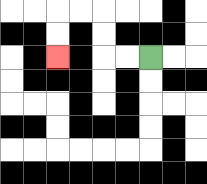{'start': '[6, 2]', 'end': '[2, 2]', 'path_directions': 'L,L,U,U,L,L,D,D', 'path_coordinates': '[[6, 2], [5, 2], [4, 2], [4, 1], [4, 0], [3, 0], [2, 0], [2, 1], [2, 2]]'}